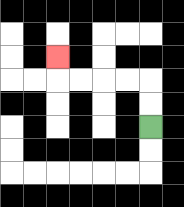{'start': '[6, 5]', 'end': '[2, 2]', 'path_directions': 'U,U,L,L,L,L,U', 'path_coordinates': '[[6, 5], [6, 4], [6, 3], [5, 3], [4, 3], [3, 3], [2, 3], [2, 2]]'}